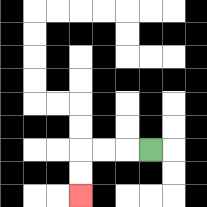{'start': '[6, 6]', 'end': '[3, 8]', 'path_directions': 'L,L,L,D,D', 'path_coordinates': '[[6, 6], [5, 6], [4, 6], [3, 6], [3, 7], [3, 8]]'}